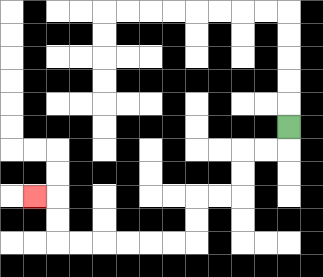{'start': '[12, 5]', 'end': '[1, 8]', 'path_directions': 'D,L,L,D,D,L,L,D,D,L,L,L,L,L,L,U,U,L', 'path_coordinates': '[[12, 5], [12, 6], [11, 6], [10, 6], [10, 7], [10, 8], [9, 8], [8, 8], [8, 9], [8, 10], [7, 10], [6, 10], [5, 10], [4, 10], [3, 10], [2, 10], [2, 9], [2, 8], [1, 8]]'}